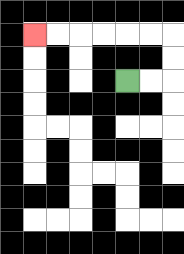{'start': '[5, 3]', 'end': '[1, 1]', 'path_directions': 'R,R,U,U,L,L,L,L,L,L', 'path_coordinates': '[[5, 3], [6, 3], [7, 3], [7, 2], [7, 1], [6, 1], [5, 1], [4, 1], [3, 1], [2, 1], [1, 1]]'}